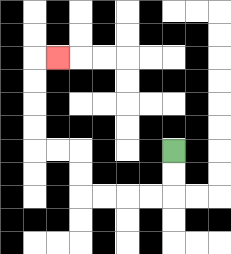{'start': '[7, 6]', 'end': '[2, 2]', 'path_directions': 'D,D,L,L,L,L,U,U,L,L,U,U,U,U,R', 'path_coordinates': '[[7, 6], [7, 7], [7, 8], [6, 8], [5, 8], [4, 8], [3, 8], [3, 7], [3, 6], [2, 6], [1, 6], [1, 5], [1, 4], [1, 3], [1, 2], [2, 2]]'}